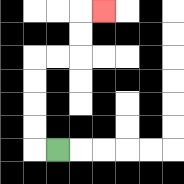{'start': '[2, 6]', 'end': '[4, 0]', 'path_directions': 'L,U,U,U,U,R,R,U,U,R', 'path_coordinates': '[[2, 6], [1, 6], [1, 5], [1, 4], [1, 3], [1, 2], [2, 2], [3, 2], [3, 1], [3, 0], [4, 0]]'}